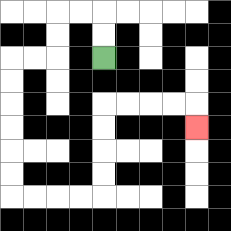{'start': '[4, 2]', 'end': '[8, 5]', 'path_directions': 'U,U,L,L,D,D,L,L,D,D,D,D,D,D,R,R,R,R,U,U,U,U,R,R,R,R,D', 'path_coordinates': '[[4, 2], [4, 1], [4, 0], [3, 0], [2, 0], [2, 1], [2, 2], [1, 2], [0, 2], [0, 3], [0, 4], [0, 5], [0, 6], [0, 7], [0, 8], [1, 8], [2, 8], [3, 8], [4, 8], [4, 7], [4, 6], [4, 5], [4, 4], [5, 4], [6, 4], [7, 4], [8, 4], [8, 5]]'}